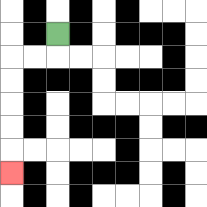{'start': '[2, 1]', 'end': '[0, 7]', 'path_directions': 'D,L,L,D,D,D,D,D', 'path_coordinates': '[[2, 1], [2, 2], [1, 2], [0, 2], [0, 3], [0, 4], [0, 5], [0, 6], [0, 7]]'}